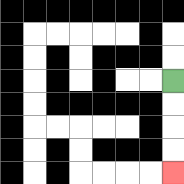{'start': '[7, 3]', 'end': '[7, 7]', 'path_directions': 'D,D,D,D', 'path_coordinates': '[[7, 3], [7, 4], [7, 5], [7, 6], [7, 7]]'}